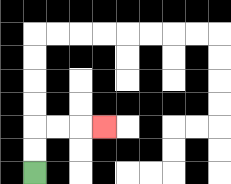{'start': '[1, 7]', 'end': '[4, 5]', 'path_directions': 'U,U,R,R,R', 'path_coordinates': '[[1, 7], [1, 6], [1, 5], [2, 5], [3, 5], [4, 5]]'}